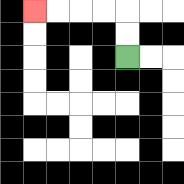{'start': '[5, 2]', 'end': '[1, 0]', 'path_directions': 'U,U,L,L,L,L', 'path_coordinates': '[[5, 2], [5, 1], [5, 0], [4, 0], [3, 0], [2, 0], [1, 0]]'}